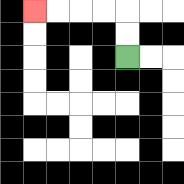{'start': '[5, 2]', 'end': '[1, 0]', 'path_directions': 'U,U,L,L,L,L', 'path_coordinates': '[[5, 2], [5, 1], [5, 0], [4, 0], [3, 0], [2, 0], [1, 0]]'}